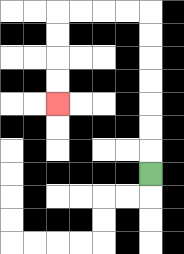{'start': '[6, 7]', 'end': '[2, 4]', 'path_directions': 'U,U,U,U,U,U,U,L,L,L,L,D,D,D,D', 'path_coordinates': '[[6, 7], [6, 6], [6, 5], [6, 4], [6, 3], [6, 2], [6, 1], [6, 0], [5, 0], [4, 0], [3, 0], [2, 0], [2, 1], [2, 2], [2, 3], [2, 4]]'}